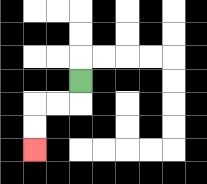{'start': '[3, 3]', 'end': '[1, 6]', 'path_directions': 'D,L,L,D,D', 'path_coordinates': '[[3, 3], [3, 4], [2, 4], [1, 4], [1, 5], [1, 6]]'}